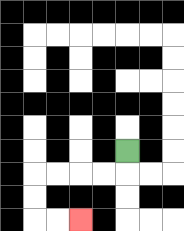{'start': '[5, 6]', 'end': '[3, 9]', 'path_directions': 'D,L,L,L,L,D,D,R,R', 'path_coordinates': '[[5, 6], [5, 7], [4, 7], [3, 7], [2, 7], [1, 7], [1, 8], [1, 9], [2, 9], [3, 9]]'}